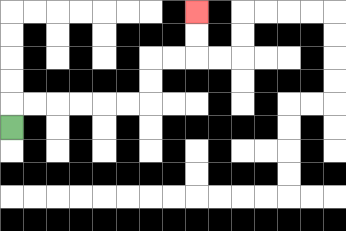{'start': '[0, 5]', 'end': '[8, 0]', 'path_directions': 'U,R,R,R,R,R,R,U,U,R,R,U,U', 'path_coordinates': '[[0, 5], [0, 4], [1, 4], [2, 4], [3, 4], [4, 4], [5, 4], [6, 4], [6, 3], [6, 2], [7, 2], [8, 2], [8, 1], [8, 0]]'}